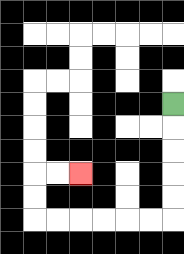{'start': '[7, 4]', 'end': '[3, 7]', 'path_directions': 'D,D,D,D,D,L,L,L,L,L,L,U,U,R,R', 'path_coordinates': '[[7, 4], [7, 5], [7, 6], [7, 7], [7, 8], [7, 9], [6, 9], [5, 9], [4, 9], [3, 9], [2, 9], [1, 9], [1, 8], [1, 7], [2, 7], [3, 7]]'}